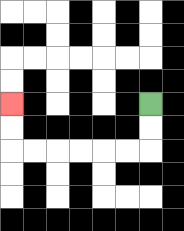{'start': '[6, 4]', 'end': '[0, 4]', 'path_directions': 'D,D,L,L,L,L,L,L,U,U', 'path_coordinates': '[[6, 4], [6, 5], [6, 6], [5, 6], [4, 6], [3, 6], [2, 6], [1, 6], [0, 6], [0, 5], [0, 4]]'}